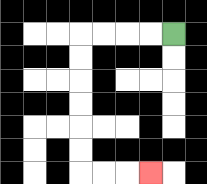{'start': '[7, 1]', 'end': '[6, 7]', 'path_directions': 'L,L,L,L,D,D,D,D,D,D,R,R,R', 'path_coordinates': '[[7, 1], [6, 1], [5, 1], [4, 1], [3, 1], [3, 2], [3, 3], [3, 4], [3, 5], [3, 6], [3, 7], [4, 7], [5, 7], [6, 7]]'}